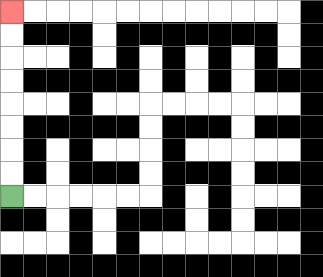{'start': '[0, 8]', 'end': '[0, 0]', 'path_directions': 'U,U,U,U,U,U,U,U', 'path_coordinates': '[[0, 8], [0, 7], [0, 6], [0, 5], [0, 4], [0, 3], [0, 2], [0, 1], [0, 0]]'}